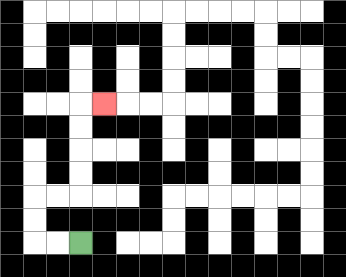{'start': '[3, 10]', 'end': '[4, 4]', 'path_directions': 'L,L,U,U,R,R,U,U,U,U,R', 'path_coordinates': '[[3, 10], [2, 10], [1, 10], [1, 9], [1, 8], [2, 8], [3, 8], [3, 7], [3, 6], [3, 5], [3, 4], [4, 4]]'}